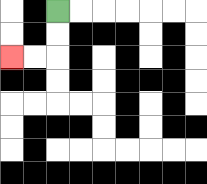{'start': '[2, 0]', 'end': '[0, 2]', 'path_directions': 'D,D,L,L', 'path_coordinates': '[[2, 0], [2, 1], [2, 2], [1, 2], [0, 2]]'}